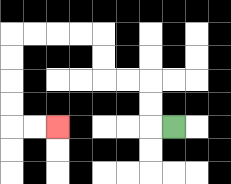{'start': '[7, 5]', 'end': '[2, 5]', 'path_directions': 'L,U,U,L,L,U,U,L,L,L,L,D,D,D,D,R,R', 'path_coordinates': '[[7, 5], [6, 5], [6, 4], [6, 3], [5, 3], [4, 3], [4, 2], [4, 1], [3, 1], [2, 1], [1, 1], [0, 1], [0, 2], [0, 3], [0, 4], [0, 5], [1, 5], [2, 5]]'}